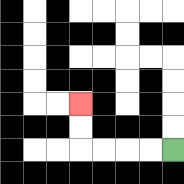{'start': '[7, 6]', 'end': '[3, 4]', 'path_directions': 'L,L,L,L,U,U', 'path_coordinates': '[[7, 6], [6, 6], [5, 6], [4, 6], [3, 6], [3, 5], [3, 4]]'}